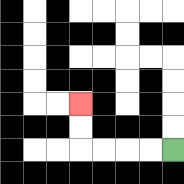{'start': '[7, 6]', 'end': '[3, 4]', 'path_directions': 'L,L,L,L,U,U', 'path_coordinates': '[[7, 6], [6, 6], [5, 6], [4, 6], [3, 6], [3, 5], [3, 4]]'}